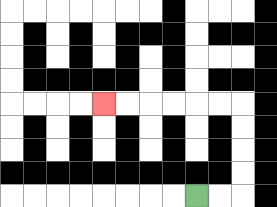{'start': '[8, 8]', 'end': '[4, 4]', 'path_directions': 'R,R,U,U,U,U,L,L,L,L,L,L', 'path_coordinates': '[[8, 8], [9, 8], [10, 8], [10, 7], [10, 6], [10, 5], [10, 4], [9, 4], [8, 4], [7, 4], [6, 4], [5, 4], [4, 4]]'}